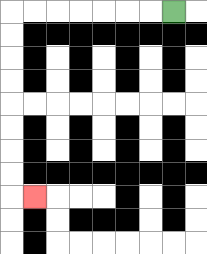{'start': '[7, 0]', 'end': '[1, 8]', 'path_directions': 'L,L,L,L,L,L,L,D,D,D,D,D,D,D,D,R', 'path_coordinates': '[[7, 0], [6, 0], [5, 0], [4, 0], [3, 0], [2, 0], [1, 0], [0, 0], [0, 1], [0, 2], [0, 3], [0, 4], [0, 5], [0, 6], [0, 7], [0, 8], [1, 8]]'}